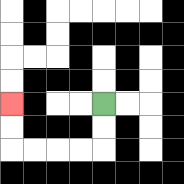{'start': '[4, 4]', 'end': '[0, 4]', 'path_directions': 'D,D,L,L,L,L,U,U', 'path_coordinates': '[[4, 4], [4, 5], [4, 6], [3, 6], [2, 6], [1, 6], [0, 6], [0, 5], [0, 4]]'}